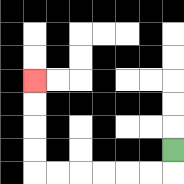{'start': '[7, 6]', 'end': '[1, 3]', 'path_directions': 'D,L,L,L,L,L,L,U,U,U,U', 'path_coordinates': '[[7, 6], [7, 7], [6, 7], [5, 7], [4, 7], [3, 7], [2, 7], [1, 7], [1, 6], [1, 5], [1, 4], [1, 3]]'}